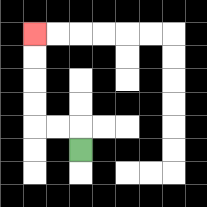{'start': '[3, 6]', 'end': '[1, 1]', 'path_directions': 'U,L,L,U,U,U,U', 'path_coordinates': '[[3, 6], [3, 5], [2, 5], [1, 5], [1, 4], [1, 3], [1, 2], [1, 1]]'}